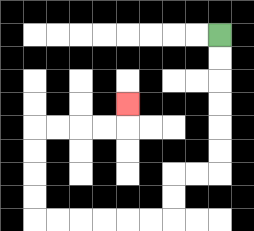{'start': '[9, 1]', 'end': '[5, 4]', 'path_directions': 'D,D,D,D,D,D,L,L,D,D,L,L,L,L,L,L,U,U,U,U,R,R,R,R,U', 'path_coordinates': '[[9, 1], [9, 2], [9, 3], [9, 4], [9, 5], [9, 6], [9, 7], [8, 7], [7, 7], [7, 8], [7, 9], [6, 9], [5, 9], [4, 9], [3, 9], [2, 9], [1, 9], [1, 8], [1, 7], [1, 6], [1, 5], [2, 5], [3, 5], [4, 5], [5, 5], [5, 4]]'}